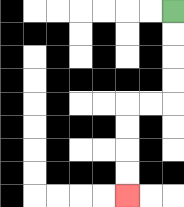{'start': '[7, 0]', 'end': '[5, 8]', 'path_directions': 'D,D,D,D,L,L,D,D,D,D', 'path_coordinates': '[[7, 0], [7, 1], [7, 2], [7, 3], [7, 4], [6, 4], [5, 4], [5, 5], [5, 6], [5, 7], [5, 8]]'}